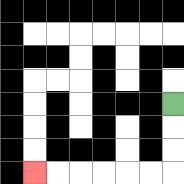{'start': '[7, 4]', 'end': '[1, 7]', 'path_directions': 'D,D,D,L,L,L,L,L,L', 'path_coordinates': '[[7, 4], [7, 5], [7, 6], [7, 7], [6, 7], [5, 7], [4, 7], [3, 7], [2, 7], [1, 7]]'}